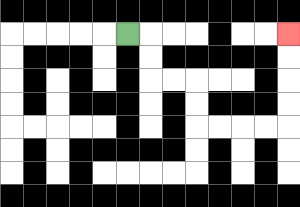{'start': '[5, 1]', 'end': '[12, 1]', 'path_directions': 'R,D,D,R,R,D,D,R,R,R,R,U,U,U,U', 'path_coordinates': '[[5, 1], [6, 1], [6, 2], [6, 3], [7, 3], [8, 3], [8, 4], [8, 5], [9, 5], [10, 5], [11, 5], [12, 5], [12, 4], [12, 3], [12, 2], [12, 1]]'}